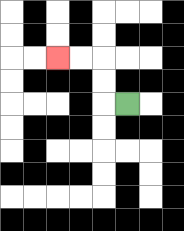{'start': '[5, 4]', 'end': '[2, 2]', 'path_directions': 'L,U,U,L,L', 'path_coordinates': '[[5, 4], [4, 4], [4, 3], [4, 2], [3, 2], [2, 2]]'}